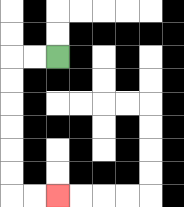{'start': '[2, 2]', 'end': '[2, 8]', 'path_directions': 'L,L,D,D,D,D,D,D,R,R', 'path_coordinates': '[[2, 2], [1, 2], [0, 2], [0, 3], [0, 4], [0, 5], [0, 6], [0, 7], [0, 8], [1, 8], [2, 8]]'}